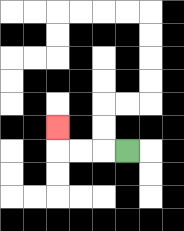{'start': '[5, 6]', 'end': '[2, 5]', 'path_directions': 'L,L,L,U', 'path_coordinates': '[[5, 6], [4, 6], [3, 6], [2, 6], [2, 5]]'}